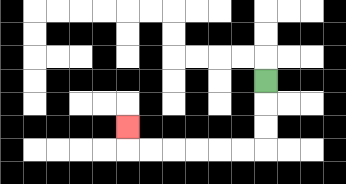{'start': '[11, 3]', 'end': '[5, 5]', 'path_directions': 'D,D,D,L,L,L,L,L,L,U', 'path_coordinates': '[[11, 3], [11, 4], [11, 5], [11, 6], [10, 6], [9, 6], [8, 6], [7, 6], [6, 6], [5, 6], [5, 5]]'}